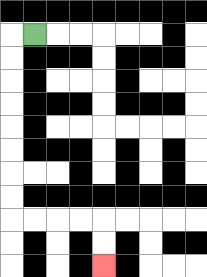{'start': '[1, 1]', 'end': '[4, 11]', 'path_directions': 'L,D,D,D,D,D,D,D,D,R,R,R,R,D,D', 'path_coordinates': '[[1, 1], [0, 1], [0, 2], [0, 3], [0, 4], [0, 5], [0, 6], [0, 7], [0, 8], [0, 9], [1, 9], [2, 9], [3, 9], [4, 9], [4, 10], [4, 11]]'}